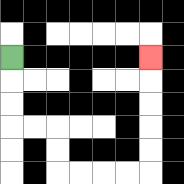{'start': '[0, 2]', 'end': '[6, 2]', 'path_directions': 'D,D,D,R,R,D,D,R,R,R,R,U,U,U,U,U', 'path_coordinates': '[[0, 2], [0, 3], [0, 4], [0, 5], [1, 5], [2, 5], [2, 6], [2, 7], [3, 7], [4, 7], [5, 7], [6, 7], [6, 6], [6, 5], [6, 4], [6, 3], [6, 2]]'}